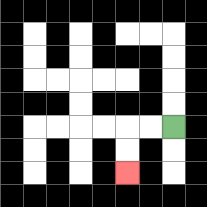{'start': '[7, 5]', 'end': '[5, 7]', 'path_directions': 'L,L,D,D', 'path_coordinates': '[[7, 5], [6, 5], [5, 5], [5, 6], [5, 7]]'}